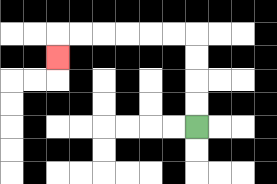{'start': '[8, 5]', 'end': '[2, 2]', 'path_directions': 'U,U,U,U,L,L,L,L,L,L,D', 'path_coordinates': '[[8, 5], [8, 4], [8, 3], [8, 2], [8, 1], [7, 1], [6, 1], [5, 1], [4, 1], [3, 1], [2, 1], [2, 2]]'}